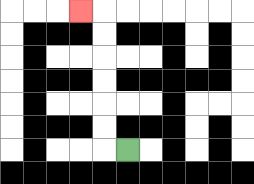{'start': '[5, 6]', 'end': '[3, 0]', 'path_directions': 'L,U,U,U,U,U,U,L', 'path_coordinates': '[[5, 6], [4, 6], [4, 5], [4, 4], [4, 3], [4, 2], [4, 1], [4, 0], [3, 0]]'}